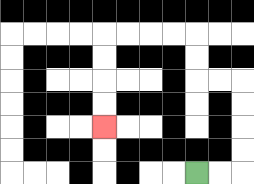{'start': '[8, 7]', 'end': '[4, 5]', 'path_directions': 'R,R,U,U,U,U,L,L,U,U,L,L,L,L,D,D,D,D', 'path_coordinates': '[[8, 7], [9, 7], [10, 7], [10, 6], [10, 5], [10, 4], [10, 3], [9, 3], [8, 3], [8, 2], [8, 1], [7, 1], [6, 1], [5, 1], [4, 1], [4, 2], [4, 3], [4, 4], [4, 5]]'}